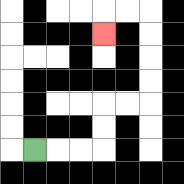{'start': '[1, 6]', 'end': '[4, 1]', 'path_directions': 'R,R,R,U,U,R,R,U,U,U,U,L,L,D', 'path_coordinates': '[[1, 6], [2, 6], [3, 6], [4, 6], [4, 5], [4, 4], [5, 4], [6, 4], [6, 3], [6, 2], [6, 1], [6, 0], [5, 0], [4, 0], [4, 1]]'}